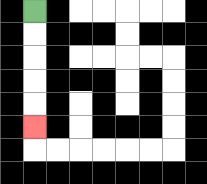{'start': '[1, 0]', 'end': '[1, 5]', 'path_directions': 'D,D,D,D,D', 'path_coordinates': '[[1, 0], [1, 1], [1, 2], [1, 3], [1, 4], [1, 5]]'}